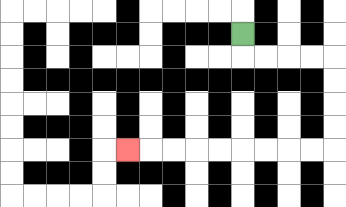{'start': '[10, 1]', 'end': '[5, 6]', 'path_directions': 'D,R,R,R,R,D,D,D,D,L,L,L,L,L,L,L,L,L', 'path_coordinates': '[[10, 1], [10, 2], [11, 2], [12, 2], [13, 2], [14, 2], [14, 3], [14, 4], [14, 5], [14, 6], [13, 6], [12, 6], [11, 6], [10, 6], [9, 6], [8, 6], [7, 6], [6, 6], [5, 6]]'}